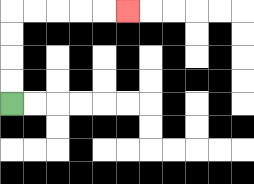{'start': '[0, 4]', 'end': '[5, 0]', 'path_directions': 'U,U,U,U,R,R,R,R,R', 'path_coordinates': '[[0, 4], [0, 3], [0, 2], [0, 1], [0, 0], [1, 0], [2, 0], [3, 0], [4, 0], [5, 0]]'}